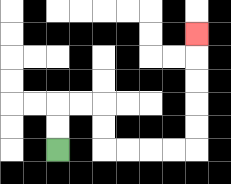{'start': '[2, 6]', 'end': '[8, 1]', 'path_directions': 'U,U,R,R,D,D,R,R,R,R,U,U,U,U,U', 'path_coordinates': '[[2, 6], [2, 5], [2, 4], [3, 4], [4, 4], [4, 5], [4, 6], [5, 6], [6, 6], [7, 6], [8, 6], [8, 5], [8, 4], [8, 3], [8, 2], [8, 1]]'}